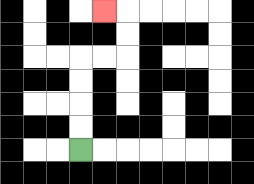{'start': '[3, 6]', 'end': '[4, 0]', 'path_directions': 'U,U,U,U,R,R,U,U,L', 'path_coordinates': '[[3, 6], [3, 5], [3, 4], [3, 3], [3, 2], [4, 2], [5, 2], [5, 1], [5, 0], [4, 0]]'}